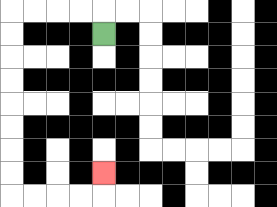{'start': '[4, 1]', 'end': '[4, 7]', 'path_directions': 'U,L,L,L,L,D,D,D,D,D,D,D,D,R,R,R,R,U', 'path_coordinates': '[[4, 1], [4, 0], [3, 0], [2, 0], [1, 0], [0, 0], [0, 1], [0, 2], [0, 3], [0, 4], [0, 5], [0, 6], [0, 7], [0, 8], [1, 8], [2, 8], [3, 8], [4, 8], [4, 7]]'}